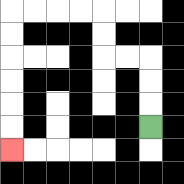{'start': '[6, 5]', 'end': '[0, 6]', 'path_directions': 'U,U,U,L,L,U,U,L,L,L,L,D,D,D,D,D,D', 'path_coordinates': '[[6, 5], [6, 4], [6, 3], [6, 2], [5, 2], [4, 2], [4, 1], [4, 0], [3, 0], [2, 0], [1, 0], [0, 0], [0, 1], [0, 2], [0, 3], [0, 4], [0, 5], [0, 6]]'}